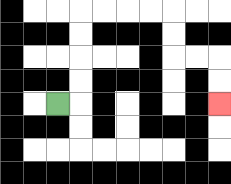{'start': '[2, 4]', 'end': '[9, 4]', 'path_directions': 'R,U,U,U,U,R,R,R,R,D,D,R,R,D,D', 'path_coordinates': '[[2, 4], [3, 4], [3, 3], [3, 2], [3, 1], [3, 0], [4, 0], [5, 0], [6, 0], [7, 0], [7, 1], [7, 2], [8, 2], [9, 2], [9, 3], [9, 4]]'}